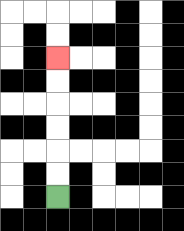{'start': '[2, 8]', 'end': '[2, 2]', 'path_directions': 'U,U,U,U,U,U', 'path_coordinates': '[[2, 8], [2, 7], [2, 6], [2, 5], [2, 4], [2, 3], [2, 2]]'}